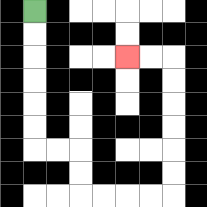{'start': '[1, 0]', 'end': '[5, 2]', 'path_directions': 'D,D,D,D,D,D,R,R,D,D,R,R,R,R,U,U,U,U,U,U,L,L', 'path_coordinates': '[[1, 0], [1, 1], [1, 2], [1, 3], [1, 4], [1, 5], [1, 6], [2, 6], [3, 6], [3, 7], [3, 8], [4, 8], [5, 8], [6, 8], [7, 8], [7, 7], [7, 6], [7, 5], [7, 4], [7, 3], [7, 2], [6, 2], [5, 2]]'}